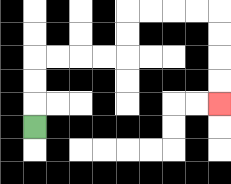{'start': '[1, 5]', 'end': '[9, 4]', 'path_directions': 'U,U,U,R,R,R,R,U,U,R,R,R,R,D,D,D,D', 'path_coordinates': '[[1, 5], [1, 4], [1, 3], [1, 2], [2, 2], [3, 2], [4, 2], [5, 2], [5, 1], [5, 0], [6, 0], [7, 0], [8, 0], [9, 0], [9, 1], [9, 2], [9, 3], [9, 4]]'}